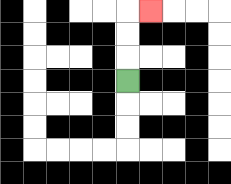{'start': '[5, 3]', 'end': '[6, 0]', 'path_directions': 'U,U,U,R', 'path_coordinates': '[[5, 3], [5, 2], [5, 1], [5, 0], [6, 0]]'}